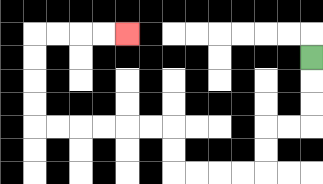{'start': '[13, 2]', 'end': '[5, 1]', 'path_directions': 'D,D,D,L,L,D,D,L,L,L,L,U,U,L,L,L,L,L,L,U,U,U,U,R,R,R,R', 'path_coordinates': '[[13, 2], [13, 3], [13, 4], [13, 5], [12, 5], [11, 5], [11, 6], [11, 7], [10, 7], [9, 7], [8, 7], [7, 7], [7, 6], [7, 5], [6, 5], [5, 5], [4, 5], [3, 5], [2, 5], [1, 5], [1, 4], [1, 3], [1, 2], [1, 1], [2, 1], [3, 1], [4, 1], [5, 1]]'}